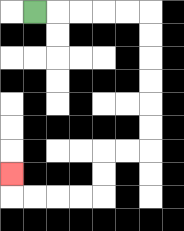{'start': '[1, 0]', 'end': '[0, 7]', 'path_directions': 'R,R,R,R,R,D,D,D,D,D,D,L,L,D,D,L,L,L,L,U', 'path_coordinates': '[[1, 0], [2, 0], [3, 0], [4, 0], [5, 0], [6, 0], [6, 1], [6, 2], [6, 3], [6, 4], [6, 5], [6, 6], [5, 6], [4, 6], [4, 7], [4, 8], [3, 8], [2, 8], [1, 8], [0, 8], [0, 7]]'}